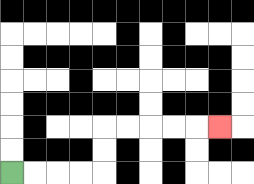{'start': '[0, 7]', 'end': '[9, 5]', 'path_directions': 'R,R,R,R,U,U,R,R,R,R,R', 'path_coordinates': '[[0, 7], [1, 7], [2, 7], [3, 7], [4, 7], [4, 6], [4, 5], [5, 5], [6, 5], [7, 5], [8, 5], [9, 5]]'}